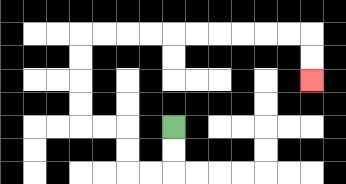{'start': '[7, 5]', 'end': '[13, 3]', 'path_directions': 'D,D,L,L,U,U,L,L,U,U,U,U,R,R,R,R,R,R,R,R,R,R,D,D', 'path_coordinates': '[[7, 5], [7, 6], [7, 7], [6, 7], [5, 7], [5, 6], [5, 5], [4, 5], [3, 5], [3, 4], [3, 3], [3, 2], [3, 1], [4, 1], [5, 1], [6, 1], [7, 1], [8, 1], [9, 1], [10, 1], [11, 1], [12, 1], [13, 1], [13, 2], [13, 3]]'}